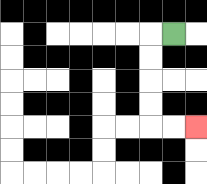{'start': '[7, 1]', 'end': '[8, 5]', 'path_directions': 'L,D,D,D,D,R,R', 'path_coordinates': '[[7, 1], [6, 1], [6, 2], [6, 3], [6, 4], [6, 5], [7, 5], [8, 5]]'}